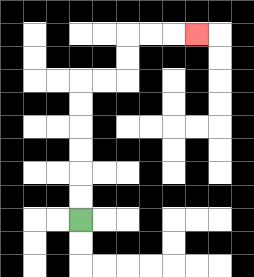{'start': '[3, 9]', 'end': '[8, 1]', 'path_directions': 'U,U,U,U,U,U,R,R,U,U,R,R,R', 'path_coordinates': '[[3, 9], [3, 8], [3, 7], [3, 6], [3, 5], [3, 4], [3, 3], [4, 3], [5, 3], [5, 2], [5, 1], [6, 1], [7, 1], [8, 1]]'}